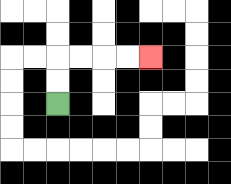{'start': '[2, 4]', 'end': '[6, 2]', 'path_directions': 'U,U,R,R,R,R', 'path_coordinates': '[[2, 4], [2, 3], [2, 2], [3, 2], [4, 2], [5, 2], [6, 2]]'}